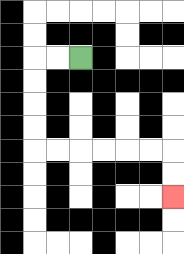{'start': '[3, 2]', 'end': '[7, 8]', 'path_directions': 'L,L,D,D,D,D,R,R,R,R,R,R,D,D', 'path_coordinates': '[[3, 2], [2, 2], [1, 2], [1, 3], [1, 4], [1, 5], [1, 6], [2, 6], [3, 6], [4, 6], [5, 6], [6, 6], [7, 6], [7, 7], [7, 8]]'}